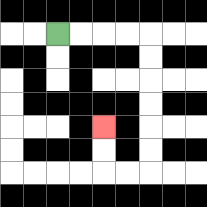{'start': '[2, 1]', 'end': '[4, 5]', 'path_directions': 'R,R,R,R,D,D,D,D,D,D,L,L,U,U', 'path_coordinates': '[[2, 1], [3, 1], [4, 1], [5, 1], [6, 1], [6, 2], [6, 3], [6, 4], [6, 5], [6, 6], [6, 7], [5, 7], [4, 7], [4, 6], [4, 5]]'}